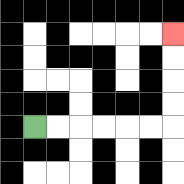{'start': '[1, 5]', 'end': '[7, 1]', 'path_directions': 'R,R,R,R,R,R,U,U,U,U', 'path_coordinates': '[[1, 5], [2, 5], [3, 5], [4, 5], [5, 5], [6, 5], [7, 5], [7, 4], [7, 3], [7, 2], [7, 1]]'}